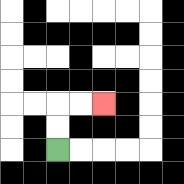{'start': '[2, 6]', 'end': '[4, 4]', 'path_directions': 'U,U,R,R', 'path_coordinates': '[[2, 6], [2, 5], [2, 4], [3, 4], [4, 4]]'}